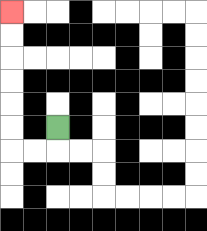{'start': '[2, 5]', 'end': '[0, 0]', 'path_directions': 'D,L,L,U,U,U,U,U,U', 'path_coordinates': '[[2, 5], [2, 6], [1, 6], [0, 6], [0, 5], [0, 4], [0, 3], [0, 2], [0, 1], [0, 0]]'}